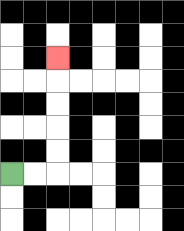{'start': '[0, 7]', 'end': '[2, 2]', 'path_directions': 'R,R,U,U,U,U,U', 'path_coordinates': '[[0, 7], [1, 7], [2, 7], [2, 6], [2, 5], [2, 4], [2, 3], [2, 2]]'}